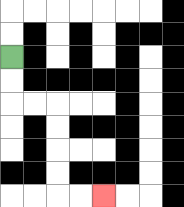{'start': '[0, 2]', 'end': '[4, 8]', 'path_directions': 'D,D,R,R,D,D,D,D,R,R', 'path_coordinates': '[[0, 2], [0, 3], [0, 4], [1, 4], [2, 4], [2, 5], [2, 6], [2, 7], [2, 8], [3, 8], [4, 8]]'}